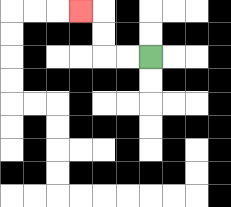{'start': '[6, 2]', 'end': '[3, 0]', 'path_directions': 'L,L,U,U,L', 'path_coordinates': '[[6, 2], [5, 2], [4, 2], [4, 1], [4, 0], [3, 0]]'}